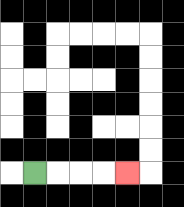{'start': '[1, 7]', 'end': '[5, 7]', 'path_directions': 'R,R,R,R', 'path_coordinates': '[[1, 7], [2, 7], [3, 7], [4, 7], [5, 7]]'}